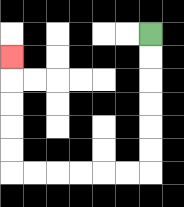{'start': '[6, 1]', 'end': '[0, 2]', 'path_directions': 'D,D,D,D,D,D,L,L,L,L,L,L,U,U,U,U,U', 'path_coordinates': '[[6, 1], [6, 2], [6, 3], [6, 4], [6, 5], [6, 6], [6, 7], [5, 7], [4, 7], [3, 7], [2, 7], [1, 7], [0, 7], [0, 6], [0, 5], [0, 4], [0, 3], [0, 2]]'}